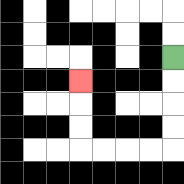{'start': '[7, 2]', 'end': '[3, 3]', 'path_directions': 'D,D,D,D,L,L,L,L,U,U,U', 'path_coordinates': '[[7, 2], [7, 3], [7, 4], [7, 5], [7, 6], [6, 6], [5, 6], [4, 6], [3, 6], [3, 5], [3, 4], [3, 3]]'}